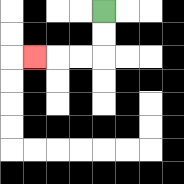{'start': '[4, 0]', 'end': '[1, 2]', 'path_directions': 'D,D,L,L,L', 'path_coordinates': '[[4, 0], [4, 1], [4, 2], [3, 2], [2, 2], [1, 2]]'}